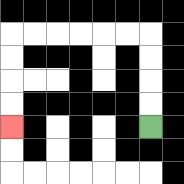{'start': '[6, 5]', 'end': '[0, 5]', 'path_directions': 'U,U,U,U,L,L,L,L,L,L,D,D,D,D', 'path_coordinates': '[[6, 5], [6, 4], [6, 3], [6, 2], [6, 1], [5, 1], [4, 1], [3, 1], [2, 1], [1, 1], [0, 1], [0, 2], [0, 3], [0, 4], [0, 5]]'}